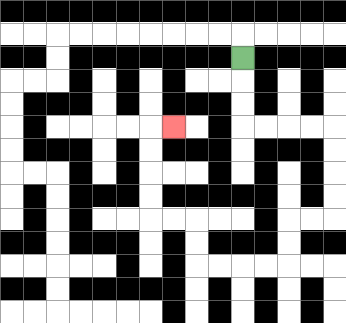{'start': '[10, 2]', 'end': '[7, 5]', 'path_directions': 'D,D,D,R,R,R,R,D,D,D,D,L,L,D,D,L,L,L,L,U,U,L,L,U,U,U,U,R', 'path_coordinates': '[[10, 2], [10, 3], [10, 4], [10, 5], [11, 5], [12, 5], [13, 5], [14, 5], [14, 6], [14, 7], [14, 8], [14, 9], [13, 9], [12, 9], [12, 10], [12, 11], [11, 11], [10, 11], [9, 11], [8, 11], [8, 10], [8, 9], [7, 9], [6, 9], [6, 8], [6, 7], [6, 6], [6, 5], [7, 5]]'}